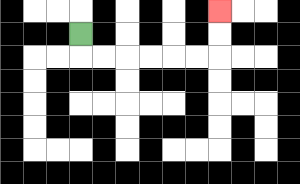{'start': '[3, 1]', 'end': '[9, 0]', 'path_directions': 'D,R,R,R,R,R,R,U,U', 'path_coordinates': '[[3, 1], [3, 2], [4, 2], [5, 2], [6, 2], [7, 2], [8, 2], [9, 2], [9, 1], [9, 0]]'}